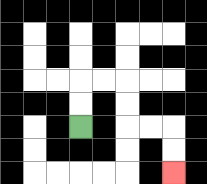{'start': '[3, 5]', 'end': '[7, 7]', 'path_directions': 'U,U,R,R,D,D,R,R,D,D', 'path_coordinates': '[[3, 5], [3, 4], [3, 3], [4, 3], [5, 3], [5, 4], [5, 5], [6, 5], [7, 5], [7, 6], [7, 7]]'}